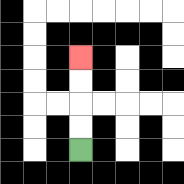{'start': '[3, 6]', 'end': '[3, 2]', 'path_directions': 'U,U,U,U', 'path_coordinates': '[[3, 6], [3, 5], [3, 4], [3, 3], [3, 2]]'}